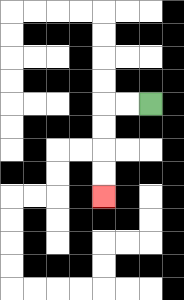{'start': '[6, 4]', 'end': '[4, 8]', 'path_directions': 'L,L,D,D,D,D', 'path_coordinates': '[[6, 4], [5, 4], [4, 4], [4, 5], [4, 6], [4, 7], [4, 8]]'}